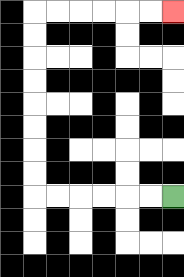{'start': '[7, 8]', 'end': '[7, 0]', 'path_directions': 'L,L,L,L,L,L,U,U,U,U,U,U,U,U,R,R,R,R,R,R', 'path_coordinates': '[[7, 8], [6, 8], [5, 8], [4, 8], [3, 8], [2, 8], [1, 8], [1, 7], [1, 6], [1, 5], [1, 4], [1, 3], [1, 2], [1, 1], [1, 0], [2, 0], [3, 0], [4, 0], [5, 0], [6, 0], [7, 0]]'}